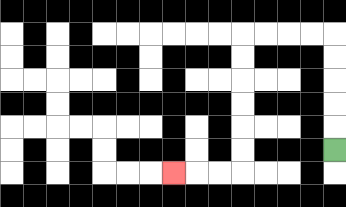{'start': '[14, 6]', 'end': '[7, 7]', 'path_directions': 'U,U,U,U,U,L,L,L,L,D,D,D,D,D,D,L,L,L', 'path_coordinates': '[[14, 6], [14, 5], [14, 4], [14, 3], [14, 2], [14, 1], [13, 1], [12, 1], [11, 1], [10, 1], [10, 2], [10, 3], [10, 4], [10, 5], [10, 6], [10, 7], [9, 7], [8, 7], [7, 7]]'}